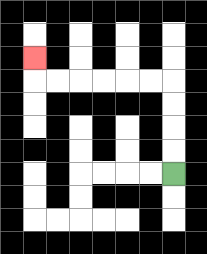{'start': '[7, 7]', 'end': '[1, 2]', 'path_directions': 'U,U,U,U,L,L,L,L,L,L,U', 'path_coordinates': '[[7, 7], [7, 6], [7, 5], [7, 4], [7, 3], [6, 3], [5, 3], [4, 3], [3, 3], [2, 3], [1, 3], [1, 2]]'}